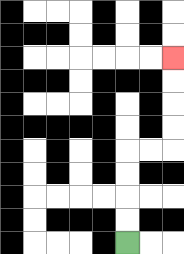{'start': '[5, 10]', 'end': '[7, 2]', 'path_directions': 'U,U,U,U,R,R,U,U,U,U', 'path_coordinates': '[[5, 10], [5, 9], [5, 8], [5, 7], [5, 6], [6, 6], [7, 6], [7, 5], [7, 4], [7, 3], [7, 2]]'}